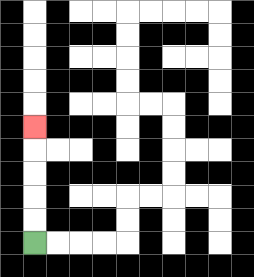{'start': '[1, 10]', 'end': '[1, 5]', 'path_directions': 'U,U,U,U,U', 'path_coordinates': '[[1, 10], [1, 9], [1, 8], [1, 7], [1, 6], [1, 5]]'}